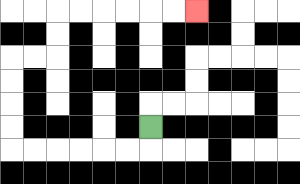{'start': '[6, 5]', 'end': '[8, 0]', 'path_directions': 'D,L,L,L,L,L,L,U,U,U,U,R,R,U,U,R,R,R,R,R,R', 'path_coordinates': '[[6, 5], [6, 6], [5, 6], [4, 6], [3, 6], [2, 6], [1, 6], [0, 6], [0, 5], [0, 4], [0, 3], [0, 2], [1, 2], [2, 2], [2, 1], [2, 0], [3, 0], [4, 0], [5, 0], [6, 0], [7, 0], [8, 0]]'}